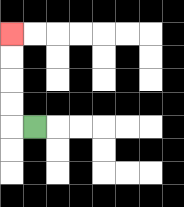{'start': '[1, 5]', 'end': '[0, 1]', 'path_directions': 'L,U,U,U,U', 'path_coordinates': '[[1, 5], [0, 5], [0, 4], [0, 3], [0, 2], [0, 1]]'}